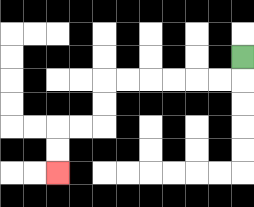{'start': '[10, 2]', 'end': '[2, 7]', 'path_directions': 'D,L,L,L,L,L,L,D,D,L,L,D,D', 'path_coordinates': '[[10, 2], [10, 3], [9, 3], [8, 3], [7, 3], [6, 3], [5, 3], [4, 3], [4, 4], [4, 5], [3, 5], [2, 5], [2, 6], [2, 7]]'}